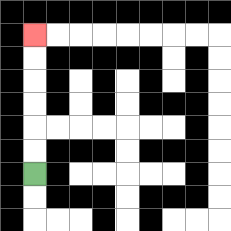{'start': '[1, 7]', 'end': '[1, 1]', 'path_directions': 'U,U,U,U,U,U', 'path_coordinates': '[[1, 7], [1, 6], [1, 5], [1, 4], [1, 3], [1, 2], [1, 1]]'}